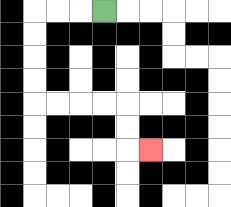{'start': '[4, 0]', 'end': '[6, 6]', 'path_directions': 'L,L,L,D,D,D,D,R,R,R,R,D,D,R', 'path_coordinates': '[[4, 0], [3, 0], [2, 0], [1, 0], [1, 1], [1, 2], [1, 3], [1, 4], [2, 4], [3, 4], [4, 4], [5, 4], [5, 5], [5, 6], [6, 6]]'}